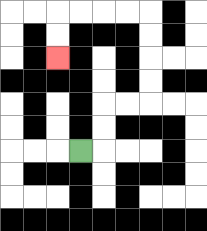{'start': '[3, 6]', 'end': '[2, 2]', 'path_directions': 'R,U,U,R,R,U,U,U,U,L,L,L,L,D,D', 'path_coordinates': '[[3, 6], [4, 6], [4, 5], [4, 4], [5, 4], [6, 4], [6, 3], [6, 2], [6, 1], [6, 0], [5, 0], [4, 0], [3, 0], [2, 0], [2, 1], [2, 2]]'}